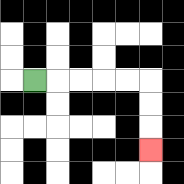{'start': '[1, 3]', 'end': '[6, 6]', 'path_directions': 'R,R,R,R,R,D,D,D', 'path_coordinates': '[[1, 3], [2, 3], [3, 3], [4, 3], [5, 3], [6, 3], [6, 4], [6, 5], [6, 6]]'}